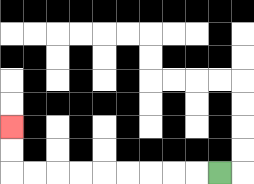{'start': '[9, 7]', 'end': '[0, 5]', 'path_directions': 'L,L,L,L,L,L,L,L,L,U,U', 'path_coordinates': '[[9, 7], [8, 7], [7, 7], [6, 7], [5, 7], [4, 7], [3, 7], [2, 7], [1, 7], [0, 7], [0, 6], [0, 5]]'}